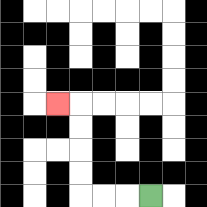{'start': '[6, 8]', 'end': '[2, 4]', 'path_directions': 'L,L,L,U,U,U,U,L', 'path_coordinates': '[[6, 8], [5, 8], [4, 8], [3, 8], [3, 7], [3, 6], [3, 5], [3, 4], [2, 4]]'}